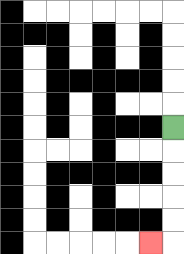{'start': '[7, 5]', 'end': '[6, 10]', 'path_directions': 'D,D,D,D,D,L', 'path_coordinates': '[[7, 5], [7, 6], [7, 7], [7, 8], [7, 9], [7, 10], [6, 10]]'}